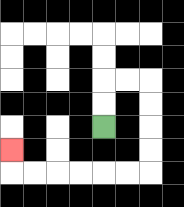{'start': '[4, 5]', 'end': '[0, 6]', 'path_directions': 'U,U,R,R,D,D,D,D,L,L,L,L,L,L,U', 'path_coordinates': '[[4, 5], [4, 4], [4, 3], [5, 3], [6, 3], [6, 4], [6, 5], [6, 6], [6, 7], [5, 7], [4, 7], [3, 7], [2, 7], [1, 7], [0, 7], [0, 6]]'}